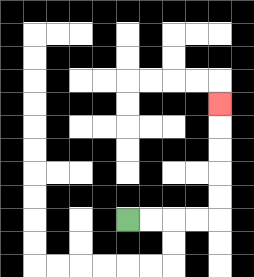{'start': '[5, 9]', 'end': '[9, 4]', 'path_directions': 'R,R,R,R,U,U,U,U,U', 'path_coordinates': '[[5, 9], [6, 9], [7, 9], [8, 9], [9, 9], [9, 8], [9, 7], [9, 6], [9, 5], [9, 4]]'}